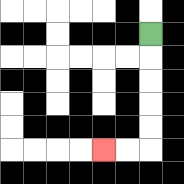{'start': '[6, 1]', 'end': '[4, 6]', 'path_directions': 'D,D,D,D,D,L,L', 'path_coordinates': '[[6, 1], [6, 2], [6, 3], [6, 4], [6, 5], [6, 6], [5, 6], [4, 6]]'}